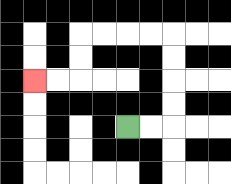{'start': '[5, 5]', 'end': '[1, 3]', 'path_directions': 'R,R,U,U,U,U,L,L,L,L,D,D,L,L', 'path_coordinates': '[[5, 5], [6, 5], [7, 5], [7, 4], [7, 3], [7, 2], [7, 1], [6, 1], [5, 1], [4, 1], [3, 1], [3, 2], [3, 3], [2, 3], [1, 3]]'}